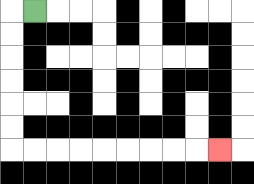{'start': '[1, 0]', 'end': '[9, 6]', 'path_directions': 'L,D,D,D,D,D,D,R,R,R,R,R,R,R,R,R', 'path_coordinates': '[[1, 0], [0, 0], [0, 1], [0, 2], [0, 3], [0, 4], [0, 5], [0, 6], [1, 6], [2, 6], [3, 6], [4, 6], [5, 6], [6, 6], [7, 6], [8, 6], [9, 6]]'}